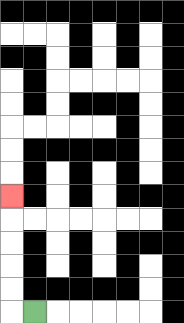{'start': '[1, 13]', 'end': '[0, 8]', 'path_directions': 'L,U,U,U,U,U', 'path_coordinates': '[[1, 13], [0, 13], [0, 12], [0, 11], [0, 10], [0, 9], [0, 8]]'}